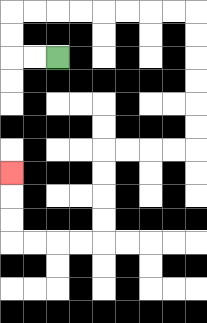{'start': '[2, 2]', 'end': '[0, 7]', 'path_directions': 'L,L,U,U,R,R,R,R,R,R,R,R,D,D,D,D,D,D,L,L,L,L,D,D,D,D,L,L,L,L,U,U,U', 'path_coordinates': '[[2, 2], [1, 2], [0, 2], [0, 1], [0, 0], [1, 0], [2, 0], [3, 0], [4, 0], [5, 0], [6, 0], [7, 0], [8, 0], [8, 1], [8, 2], [8, 3], [8, 4], [8, 5], [8, 6], [7, 6], [6, 6], [5, 6], [4, 6], [4, 7], [4, 8], [4, 9], [4, 10], [3, 10], [2, 10], [1, 10], [0, 10], [0, 9], [0, 8], [0, 7]]'}